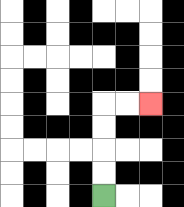{'start': '[4, 8]', 'end': '[6, 4]', 'path_directions': 'U,U,U,U,R,R', 'path_coordinates': '[[4, 8], [4, 7], [4, 6], [4, 5], [4, 4], [5, 4], [6, 4]]'}